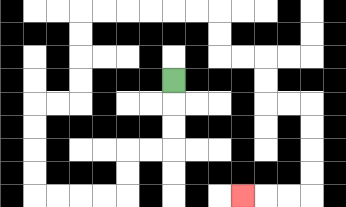{'start': '[7, 3]', 'end': '[10, 8]', 'path_directions': 'D,D,D,L,L,D,D,L,L,L,L,U,U,U,U,R,R,U,U,U,U,R,R,R,R,R,R,D,D,R,R,D,D,R,R,D,D,D,D,L,L,L', 'path_coordinates': '[[7, 3], [7, 4], [7, 5], [7, 6], [6, 6], [5, 6], [5, 7], [5, 8], [4, 8], [3, 8], [2, 8], [1, 8], [1, 7], [1, 6], [1, 5], [1, 4], [2, 4], [3, 4], [3, 3], [3, 2], [3, 1], [3, 0], [4, 0], [5, 0], [6, 0], [7, 0], [8, 0], [9, 0], [9, 1], [9, 2], [10, 2], [11, 2], [11, 3], [11, 4], [12, 4], [13, 4], [13, 5], [13, 6], [13, 7], [13, 8], [12, 8], [11, 8], [10, 8]]'}